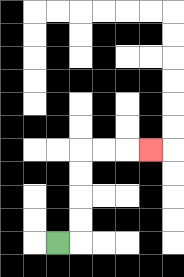{'start': '[2, 10]', 'end': '[6, 6]', 'path_directions': 'R,U,U,U,U,R,R,R', 'path_coordinates': '[[2, 10], [3, 10], [3, 9], [3, 8], [3, 7], [3, 6], [4, 6], [5, 6], [6, 6]]'}